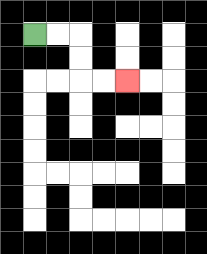{'start': '[1, 1]', 'end': '[5, 3]', 'path_directions': 'R,R,D,D,R,R', 'path_coordinates': '[[1, 1], [2, 1], [3, 1], [3, 2], [3, 3], [4, 3], [5, 3]]'}